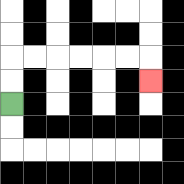{'start': '[0, 4]', 'end': '[6, 3]', 'path_directions': 'U,U,R,R,R,R,R,R,D', 'path_coordinates': '[[0, 4], [0, 3], [0, 2], [1, 2], [2, 2], [3, 2], [4, 2], [5, 2], [6, 2], [6, 3]]'}